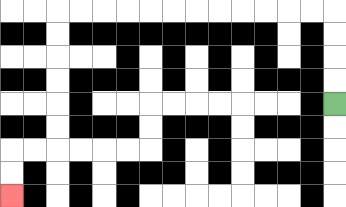{'start': '[14, 4]', 'end': '[0, 8]', 'path_directions': 'U,U,U,U,L,L,L,L,L,L,L,L,L,L,L,L,D,D,D,D,D,D,L,L,D,D', 'path_coordinates': '[[14, 4], [14, 3], [14, 2], [14, 1], [14, 0], [13, 0], [12, 0], [11, 0], [10, 0], [9, 0], [8, 0], [7, 0], [6, 0], [5, 0], [4, 0], [3, 0], [2, 0], [2, 1], [2, 2], [2, 3], [2, 4], [2, 5], [2, 6], [1, 6], [0, 6], [0, 7], [0, 8]]'}